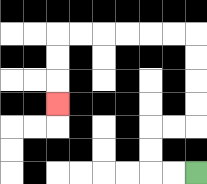{'start': '[8, 7]', 'end': '[2, 4]', 'path_directions': 'L,L,U,U,R,R,U,U,U,U,L,L,L,L,L,L,D,D,D', 'path_coordinates': '[[8, 7], [7, 7], [6, 7], [6, 6], [6, 5], [7, 5], [8, 5], [8, 4], [8, 3], [8, 2], [8, 1], [7, 1], [6, 1], [5, 1], [4, 1], [3, 1], [2, 1], [2, 2], [2, 3], [2, 4]]'}